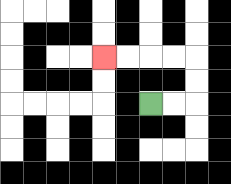{'start': '[6, 4]', 'end': '[4, 2]', 'path_directions': 'R,R,U,U,L,L,L,L', 'path_coordinates': '[[6, 4], [7, 4], [8, 4], [8, 3], [8, 2], [7, 2], [6, 2], [5, 2], [4, 2]]'}